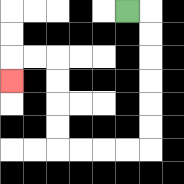{'start': '[5, 0]', 'end': '[0, 3]', 'path_directions': 'R,D,D,D,D,D,D,L,L,L,L,U,U,U,U,L,L,D', 'path_coordinates': '[[5, 0], [6, 0], [6, 1], [6, 2], [6, 3], [6, 4], [6, 5], [6, 6], [5, 6], [4, 6], [3, 6], [2, 6], [2, 5], [2, 4], [2, 3], [2, 2], [1, 2], [0, 2], [0, 3]]'}